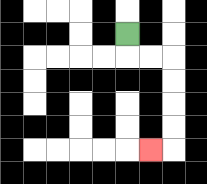{'start': '[5, 1]', 'end': '[6, 6]', 'path_directions': 'D,R,R,D,D,D,D,L', 'path_coordinates': '[[5, 1], [5, 2], [6, 2], [7, 2], [7, 3], [7, 4], [7, 5], [7, 6], [6, 6]]'}